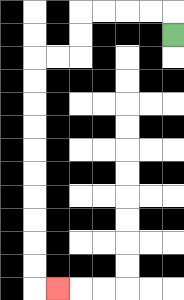{'start': '[7, 1]', 'end': '[2, 12]', 'path_directions': 'U,L,L,L,L,D,D,L,L,D,D,D,D,D,D,D,D,D,D,R', 'path_coordinates': '[[7, 1], [7, 0], [6, 0], [5, 0], [4, 0], [3, 0], [3, 1], [3, 2], [2, 2], [1, 2], [1, 3], [1, 4], [1, 5], [1, 6], [1, 7], [1, 8], [1, 9], [1, 10], [1, 11], [1, 12], [2, 12]]'}